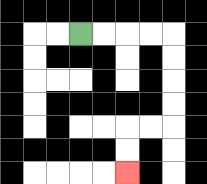{'start': '[3, 1]', 'end': '[5, 7]', 'path_directions': 'R,R,R,R,D,D,D,D,L,L,D,D', 'path_coordinates': '[[3, 1], [4, 1], [5, 1], [6, 1], [7, 1], [7, 2], [7, 3], [7, 4], [7, 5], [6, 5], [5, 5], [5, 6], [5, 7]]'}